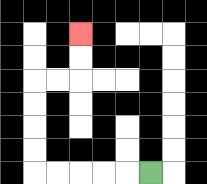{'start': '[6, 7]', 'end': '[3, 1]', 'path_directions': 'L,L,L,L,L,U,U,U,U,R,R,U,U', 'path_coordinates': '[[6, 7], [5, 7], [4, 7], [3, 7], [2, 7], [1, 7], [1, 6], [1, 5], [1, 4], [1, 3], [2, 3], [3, 3], [3, 2], [3, 1]]'}